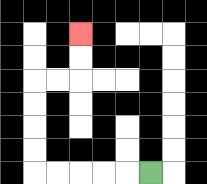{'start': '[6, 7]', 'end': '[3, 1]', 'path_directions': 'L,L,L,L,L,U,U,U,U,R,R,U,U', 'path_coordinates': '[[6, 7], [5, 7], [4, 7], [3, 7], [2, 7], [1, 7], [1, 6], [1, 5], [1, 4], [1, 3], [2, 3], [3, 3], [3, 2], [3, 1]]'}